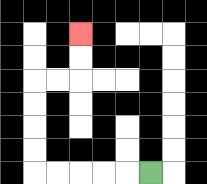{'start': '[6, 7]', 'end': '[3, 1]', 'path_directions': 'L,L,L,L,L,U,U,U,U,R,R,U,U', 'path_coordinates': '[[6, 7], [5, 7], [4, 7], [3, 7], [2, 7], [1, 7], [1, 6], [1, 5], [1, 4], [1, 3], [2, 3], [3, 3], [3, 2], [3, 1]]'}